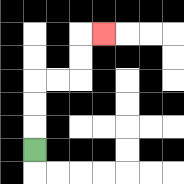{'start': '[1, 6]', 'end': '[4, 1]', 'path_directions': 'U,U,U,R,R,U,U,R', 'path_coordinates': '[[1, 6], [1, 5], [1, 4], [1, 3], [2, 3], [3, 3], [3, 2], [3, 1], [4, 1]]'}